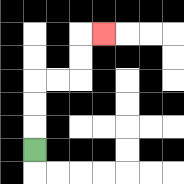{'start': '[1, 6]', 'end': '[4, 1]', 'path_directions': 'U,U,U,R,R,U,U,R', 'path_coordinates': '[[1, 6], [1, 5], [1, 4], [1, 3], [2, 3], [3, 3], [3, 2], [3, 1], [4, 1]]'}